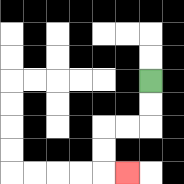{'start': '[6, 3]', 'end': '[5, 7]', 'path_directions': 'D,D,L,L,D,D,R', 'path_coordinates': '[[6, 3], [6, 4], [6, 5], [5, 5], [4, 5], [4, 6], [4, 7], [5, 7]]'}